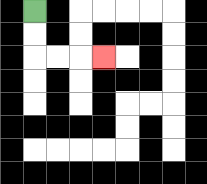{'start': '[1, 0]', 'end': '[4, 2]', 'path_directions': 'D,D,R,R,R', 'path_coordinates': '[[1, 0], [1, 1], [1, 2], [2, 2], [3, 2], [4, 2]]'}